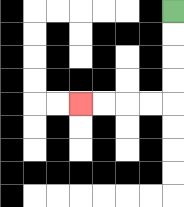{'start': '[7, 0]', 'end': '[3, 4]', 'path_directions': 'D,D,D,D,L,L,L,L', 'path_coordinates': '[[7, 0], [7, 1], [7, 2], [7, 3], [7, 4], [6, 4], [5, 4], [4, 4], [3, 4]]'}